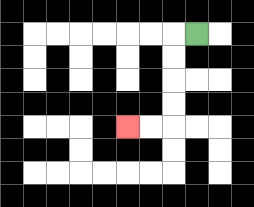{'start': '[8, 1]', 'end': '[5, 5]', 'path_directions': 'L,D,D,D,D,L,L', 'path_coordinates': '[[8, 1], [7, 1], [7, 2], [7, 3], [7, 4], [7, 5], [6, 5], [5, 5]]'}